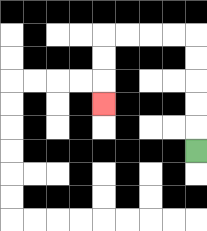{'start': '[8, 6]', 'end': '[4, 4]', 'path_directions': 'U,U,U,U,U,L,L,L,L,D,D,D', 'path_coordinates': '[[8, 6], [8, 5], [8, 4], [8, 3], [8, 2], [8, 1], [7, 1], [6, 1], [5, 1], [4, 1], [4, 2], [4, 3], [4, 4]]'}